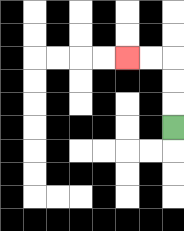{'start': '[7, 5]', 'end': '[5, 2]', 'path_directions': 'U,U,U,L,L', 'path_coordinates': '[[7, 5], [7, 4], [7, 3], [7, 2], [6, 2], [5, 2]]'}